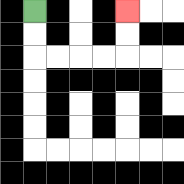{'start': '[1, 0]', 'end': '[5, 0]', 'path_directions': 'D,D,R,R,R,R,U,U', 'path_coordinates': '[[1, 0], [1, 1], [1, 2], [2, 2], [3, 2], [4, 2], [5, 2], [5, 1], [5, 0]]'}